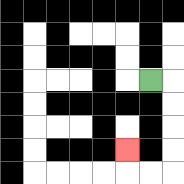{'start': '[6, 3]', 'end': '[5, 6]', 'path_directions': 'R,D,D,D,D,L,L,U', 'path_coordinates': '[[6, 3], [7, 3], [7, 4], [7, 5], [7, 6], [7, 7], [6, 7], [5, 7], [5, 6]]'}